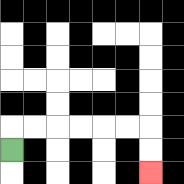{'start': '[0, 6]', 'end': '[6, 7]', 'path_directions': 'U,R,R,R,R,R,R,D,D', 'path_coordinates': '[[0, 6], [0, 5], [1, 5], [2, 5], [3, 5], [4, 5], [5, 5], [6, 5], [6, 6], [6, 7]]'}